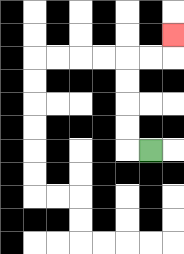{'start': '[6, 6]', 'end': '[7, 1]', 'path_directions': 'L,U,U,U,U,R,R,U', 'path_coordinates': '[[6, 6], [5, 6], [5, 5], [5, 4], [5, 3], [5, 2], [6, 2], [7, 2], [7, 1]]'}